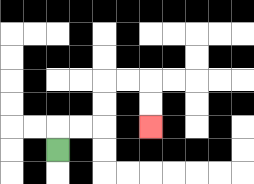{'start': '[2, 6]', 'end': '[6, 5]', 'path_directions': 'U,R,R,U,U,R,R,D,D', 'path_coordinates': '[[2, 6], [2, 5], [3, 5], [4, 5], [4, 4], [4, 3], [5, 3], [6, 3], [6, 4], [6, 5]]'}